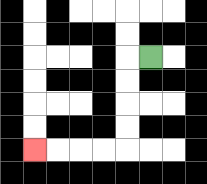{'start': '[6, 2]', 'end': '[1, 6]', 'path_directions': 'L,D,D,D,D,L,L,L,L', 'path_coordinates': '[[6, 2], [5, 2], [5, 3], [5, 4], [5, 5], [5, 6], [4, 6], [3, 6], [2, 6], [1, 6]]'}